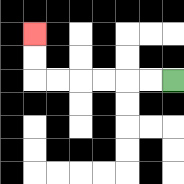{'start': '[7, 3]', 'end': '[1, 1]', 'path_directions': 'L,L,L,L,L,L,U,U', 'path_coordinates': '[[7, 3], [6, 3], [5, 3], [4, 3], [3, 3], [2, 3], [1, 3], [1, 2], [1, 1]]'}